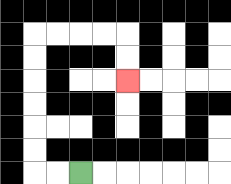{'start': '[3, 7]', 'end': '[5, 3]', 'path_directions': 'L,L,U,U,U,U,U,U,R,R,R,R,D,D', 'path_coordinates': '[[3, 7], [2, 7], [1, 7], [1, 6], [1, 5], [1, 4], [1, 3], [1, 2], [1, 1], [2, 1], [3, 1], [4, 1], [5, 1], [5, 2], [5, 3]]'}